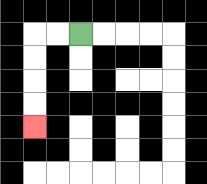{'start': '[3, 1]', 'end': '[1, 5]', 'path_directions': 'L,L,D,D,D,D', 'path_coordinates': '[[3, 1], [2, 1], [1, 1], [1, 2], [1, 3], [1, 4], [1, 5]]'}